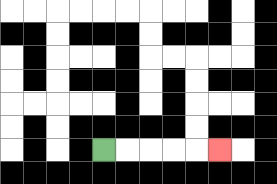{'start': '[4, 6]', 'end': '[9, 6]', 'path_directions': 'R,R,R,R,R', 'path_coordinates': '[[4, 6], [5, 6], [6, 6], [7, 6], [8, 6], [9, 6]]'}